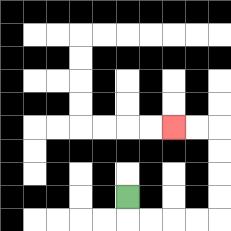{'start': '[5, 8]', 'end': '[7, 5]', 'path_directions': 'D,R,R,R,R,U,U,U,U,L,L', 'path_coordinates': '[[5, 8], [5, 9], [6, 9], [7, 9], [8, 9], [9, 9], [9, 8], [9, 7], [9, 6], [9, 5], [8, 5], [7, 5]]'}